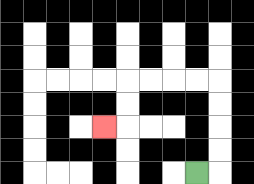{'start': '[8, 7]', 'end': '[4, 5]', 'path_directions': 'R,U,U,U,U,L,L,L,L,D,D,L', 'path_coordinates': '[[8, 7], [9, 7], [9, 6], [9, 5], [9, 4], [9, 3], [8, 3], [7, 3], [6, 3], [5, 3], [5, 4], [5, 5], [4, 5]]'}